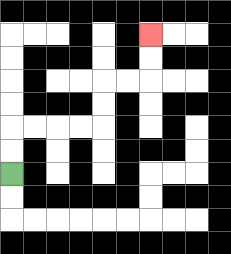{'start': '[0, 7]', 'end': '[6, 1]', 'path_directions': 'U,U,R,R,R,R,U,U,R,R,U,U', 'path_coordinates': '[[0, 7], [0, 6], [0, 5], [1, 5], [2, 5], [3, 5], [4, 5], [4, 4], [4, 3], [5, 3], [6, 3], [6, 2], [6, 1]]'}